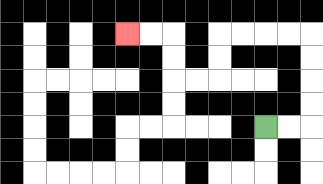{'start': '[11, 5]', 'end': '[5, 1]', 'path_directions': 'R,R,U,U,U,U,L,L,L,L,D,D,L,L,U,U,L,L', 'path_coordinates': '[[11, 5], [12, 5], [13, 5], [13, 4], [13, 3], [13, 2], [13, 1], [12, 1], [11, 1], [10, 1], [9, 1], [9, 2], [9, 3], [8, 3], [7, 3], [7, 2], [7, 1], [6, 1], [5, 1]]'}